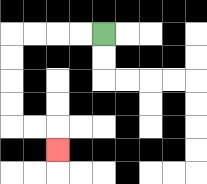{'start': '[4, 1]', 'end': '[2, 6]', 'path_directions': 'L,L,L,L,D,D,D,D,R,R,D', 'path_coordinates': '[[4, 1], [3, 1], [2, 1], [1, 1], [0, 1], [0, 2], [0, 3], [0, 4], [0, 5], [1, 5], [2, 5], [2, 6]]'}